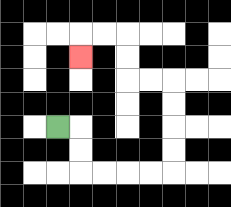{'start': '[2, 5]', 'end': '[3, 2]', 'path_directions': 'R,D,D,R,R,R,R,U,U,U,U,L,L,U,U,L,L,D', 'path_coordinates': '[[2, 5], [3, 5], [3, 6], [3, 7], [4, 7], [5, 7], [6, 7], [7, 7], [7, 6], [7, 5], [7, 4], [7, 3], [6, 3], [5, 3], [5, 2], [5, 1], [4, 1], [3, 1], [3, 2]]'}